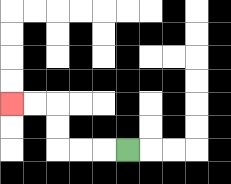{'start': '[5, 6]', 'end': '[0, 4]', 'path_directions': 'L,L,L,U,U,L,L', 'path_coordinates': '[[5, 6], [4, 6], [3, 6], [2, 6], [2, 5], [2, 4], [1, 4], [0, 4]]'}